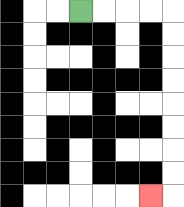{'start': '[3, 0]', 'end': '[6, 8]', 'path_directions': 'R,R,R,R,D,D,D,D,D,D,D,D,L', 'path_coordinates': '[[3, 0], [4, 0], [5, 0], [6, 0], [7, 0], [7, 1], [7, 2], [7, 3], [7, 4], [7, 5], [7, 6], [7, 7], [7, 8], [6, 8]]'}